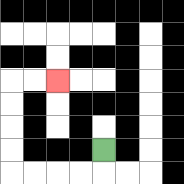{'start': '[4, 6]', 'end': '[2, 3]', 'path_directions': 'D,L,L,L,L,U,U,U,U,R,R', 'path_coordinates': '[[4, 6], [4, 7], [3, 7], [2, 7], [1, 7], [0, 7], [0, 6], [0, 5], [0, 4], [0, 3], [1, 3], [2, 3]]'}